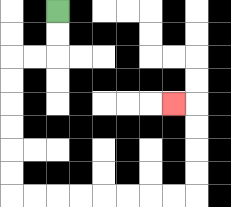{'start': '[2, 0]', 'end': '[7, 4]', 'path_directions': 'D,D,L,L,D,D,D,D,D,D,R,R,R,R,R,R,R,R,U,U,U,U,L', 'path_coordinates': '[[2, 0], [2, 1], [2, 2], [1, 2], [0, 2], [0, 3], [0, 4], [0, 5], [0, 6], [0, 7], [0, 8], [1, 8], [2, 8], [3, 8], [4, 8], [5, 8], [6, 8], [7, 8], [8, 8], [8, 7], [8, 6], [8, 5], [8, 4], [7, 4]]'}